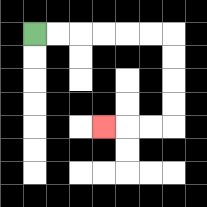{'start': '[1, 1]', 'end': '[4, 5]', 'path_directions': 'R,R,R,R,R,R,D,D,D,D,L,L,L', 'path_coordinates': '[[1, 1], [2, 1], [3, 1], [4, 1], [5, 1], [6, 1], [7, 1], [7, 2], [7, 3], [7, 4], [7, 5], [6, 5], [5, 5], [4, 5]]'}